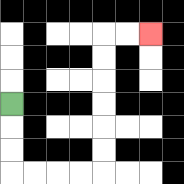{'start': '[0, 4]', 'end': '[6, 1]', 'path_directions': 'D,D,D,R,R,R,R,U,U,U,U,U,U,R,R', 'path_coordinates': '[[0, 4], [0, 5], [0, 6], [0, 7], [1, 7], [2, 7], [3, 7], [4, 7], [4, 6], [4, 5], [4, 4], [4, 3], [4, 2], [4, 1], [5, 1], [6, 1]]'}